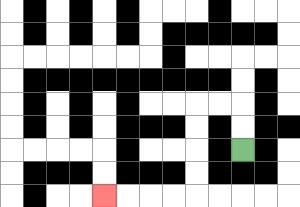{'start': '[10, 6]', 'end': '[4, 8]', 'path_directions': 'U,U,L,L,D,D,D,D,L,L,L,L', 'path_coordinates': '[[10, 6], [10, 5], [10, 4], [9, 4], [8, 4], [8, 5], [8, 6], [8, 7], [8, 8], [7, 8], [6, 8], [5, 8], [4, 8]]'}